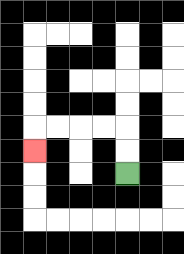{'start': '[5, 7]', 'end': '[1, 6]', 'path_directions': 'U,U,L,L,L,L,D', 'path_coordinates': '[[5, 7], [5, 6], [5, 5], [4, 5], [3, 5], [2, 5], [1, 5], [1, 6]]'}